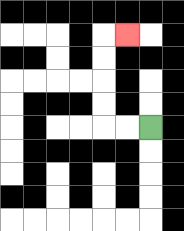{'start': '[6, 5]', 'end': '[5, 1]', 'path_directions': 'L,L,U,U,U,U,R', 'path_coordinates': '[[6, 5], [5, 5], [4, 5], [4, 4], [4, 3], [4, 2], [4, 1], [5, 1]]'}